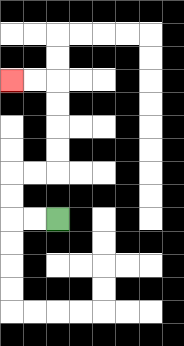{'start': '[2, 9]', 'end': '[0, 3]', 'path_directions': 'L,L,U,U,R,R,U,U,U,U,L,L', 'path_coordinates': '[[2, 9], [1, 9], [0, 9], [0, 8], [0, 7], [1, 7], [2, 7], [2, 6], [2, 5], [2, 4], [2, 3], [1, 3], [0, 3]]'}